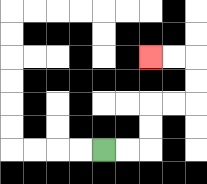{'start': '[4, 6]', 'end': '[6, 2]', 'path_directions': 'R,R,U,U,R,R,U,U,L,L', 'path_coordinates': '[[4, 6], [5, 6], [6, 6], [6, 5], [6, 4], [7, 4], [8, 4], [8, 3], [8, 2], [7, 2], [6, 2]]'}